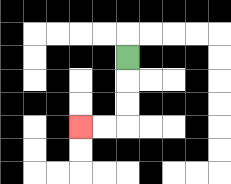{'start': '[5, 2]', 'end': '[3, 5]', 'path_directions': 'D,D,D,L,L', 'path_coordinates': '[[5, 2], [5, 3], [5, 4], [5, 5], [4, 5], [3, 5]]'}